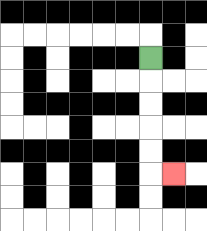{'start': '[6, 2]', 'end': '[7, 7]', 'path_directions': 'D,D,D,D,D,R', 'path_coordinates': '[[6, 2], [6, 3], [6, 4], [6, 5], [6, 6], [6, 7], [7, 7]]'}